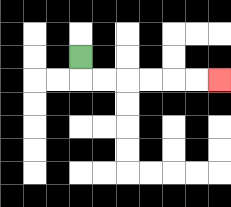{'start': '[3, 2]', 'end': '[9, 3]', 'path_directions': 'D,R,R,R,R,R,R', 'path_coordinates': '[[3, 2], [3, 3], [4, 3], [5, 3], [6, 3], [7, 3], [8, 3], [9, 3]]'}